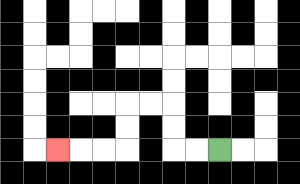{'start': '[9, 6]', 'end': '[2, 6]', 'path_directions': 'L,L,U,U,L,L,D,D,L,L,L', 'path_coordinates': '[[9, 6], [8, 6], [7, 6], [7, 5], [7, 4], [6, 4], [5, 4], [5, 5], [5, 6], [4, 6], [3, 6], [2, 6]]'}